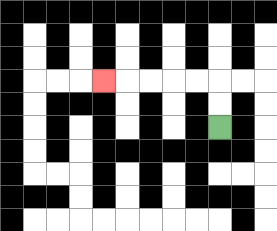{'start': '[9, 5]', 'end': '[4, 3]', 'path_directions': 'U,U,L,L,L,L,L', 'path_coordinates': '[[9, 5], [9, 4], [9, 3], [8, 3], [7, 3], [6, 3], [5, 3], [4, 3]]'}